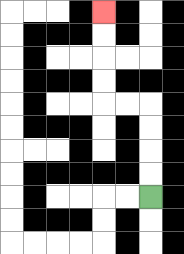{'start': '[6, 8]', 'end': '[4, 0]', 'path_directions': 'U,U,U,U,L,L,U,U,U,U', 'path_coordinates': '[[6, 8], [6, 7], [6, 6], [6, 5], [6, 4], [5, 4], [4, 4], [4, 3], [4, 2], [4, 1], [4, 0]]'}